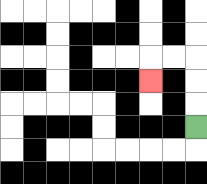{'start': '[8, 5]', 'end': '[6, 3]', 'path_directions': 'U,U,U,L,L,D', 'path_coordinates': '[[8, 5], [8, 4], [8, 3], [8, 2], [7, 2], [6, 2], [6, 3]]'}